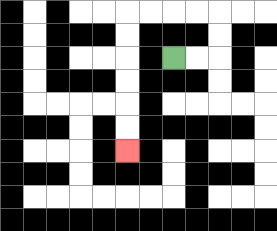{'start': '[7, 2]', 'end': '[5, 6]', 'path_directions': 'R,R,U,U,L,L,L,L,D,D,D,D,D,D', 'path_coordinates': '[[7, 2], [8, 2], [9, 2], [9, 1], [9, 0], [8, 0], [7, 0], [6, 0], [5, 0], [5, 1], [5, 2], [5, 3], [5, 4], [5, 5], [5, 6]]'}